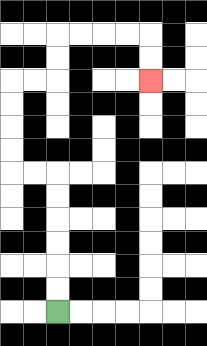{'start': '[2, 13]', 'end': '[6, 3]', 'path_directions': 'U,U,U,U,U,U,L,L,U,U,U,U,R,R,U,U,R,R,R,R,D,D', 'path_coordinates': '[[2, 13], [2, 12], [2, 11], [2, 10], [2, 9], [2, 8], [2, 7], [1, 7], [0, 7], [0, 6], [0, 5], [0, 4], [0, 3], [1, 3], [2, 3], [2, 2], [2, 1], [3, 1], [4, 1], [5, 1], [6, 1], [6, 2], [6, 3]]'}